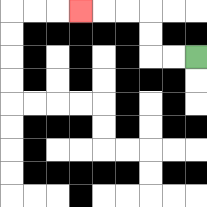{'start': '[8, 2]', 'end': '[3, 0]', 'path_directions': 'L,L,U,U,L,L,L', 'path_coordinates': '[[8, 2], [7, 2], [6, 2], [6, 1], [6, 0], [5, 0], [4, 0], [3, 0]]'}